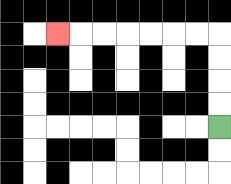{'start': '[9, 5]', 'end': '[2, 1]', 'path_directions': 'U,U,U,U,L,L,L,L,L,L,L', 'path_coordinates': '[[9, 5], [9, 4], [9, 3], [9, 2], [9, 1], [8, 1], [7, 1], [6, 1], [5, 1], [4, 1], [3, 1], [2, 1]]'}